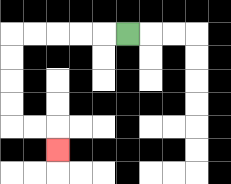{'start': '[5, 1]', 'end': '[2, 6]', 'path_directions': 'L,L,L,L,L,D,D,D,D,R,R,D', 'path_coordinates': '[[5, 1], [4, 1], [3, 1], [2, 1], [1, 1], [0, 1], [0, 2], [0, 3], [0, 4], [0, 5], [1, 5], [2, 5], [2, 6]]'}